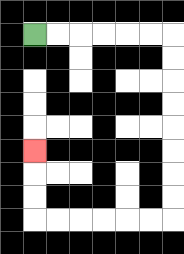{'start': '[1, 1]', 'end': '[1, 6]', 'path_directions': 'R,R,R,R,R,R,D,D,D,D,D,D,D,D,L,L,L,L,L,L,U,U,U', 'path_coordinates': '[[1, 1], [2, 1], [3, 1], [4, 1], [5, 1], [6, 1], [7, 1], [7, 2], [7, 3], [7, 4], [7, 5], [7, 6], [7, 7], [7, 8], [7, 9], [6, 9], [5, 9], [4, 9], [3, 9], [2, 9], [1, 9], [1, 8], [1, 7], [1, 6]]'}